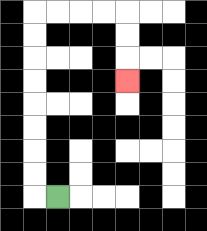{'start': '[2, 8]', 'end': '[5, 3]', 'path_directions': 'L,U,U,U,U,U,U,U,U,R,R,R,R,D,D,D', 'path_coordinates': '[[2, 8], [1, 8], [1, 7], [1, 6], [1, 5], [1, 4], [1, 3], [1, 2], [1, 1], [1, 0], [2, 0], [3, 0], [4, 0], [5, 0], [5, 1], [5, 2], [5, 3]]'}